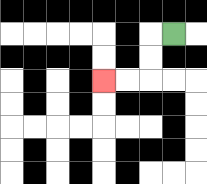{'start': '[7, 1]', 'end': '[4, 3]', 'path_directions': 'L,D,D,L,L', 'path_coordinates': '[[7, 1], [6, 1], [6, 2], [6, 3], [5, 3], [4, 3]]'}